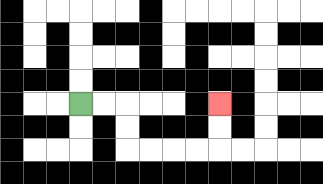{'start': '[3, 4]', 'end': '[9, 4]', 'path_directions': 'R,R,D,D,R,R,R,R,U,U', 'path_coordinates': '[[3, 4], [4, 4], [5, 4], [5, 5], [5, 6], [6, 6], [7, 6], [8, 6], [9, 6], [9, 5], [9, 4]]'}